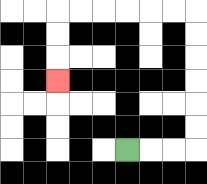{'start': '[5, 6]', 'end': '[2, 3]', 'path_directions': 'R,R,R,U,U,U,U,U,U,L,L,L,L,L,L,D,D,D', 'path_coordinates': '[[5, 6], [6, 6], [7, 6], [8, 6], [8, 5], [8, 4], [8, 3], [8, 2], [8, 1], [8, 0], [7, 0], [6, 0], [5, 0], [4, 0], [3, 0], [2, 0], [2, 1], [2, 2], [2, 3]]'}